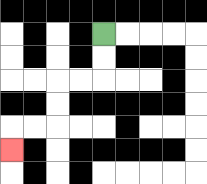{'start': '[4, 1]', 'end': '[0, 6]', 'path_directions': 'D,D,L,L,D,D,L,L,D', 'path_coordinates': '[[4, 1], [4, 2], [4, 3], [3, 3], [2, 3], [2, 4], [2, 5], [1, 5], [0, 5], [0, 6]]'}